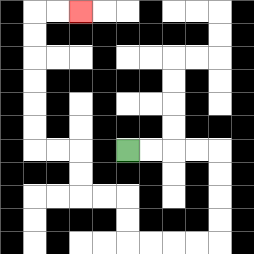{'start': '[5, 6]', 'end': '[3, 0]', 'path_directions': 'R,R,R,R,D,D,D,D,L,L,L,L,U,U,L,L,U,U,L,L,U,U,U,U,U,U,R,R', 'path_coordinates': '[[5, 6], [6, 6], [7, 6], [8, 6], [9, 6], [9, 7], [9, 8], [9, 9], [9, 10], [8, 10], [7, 10], [6, 10], [5, 10], [5, 9], [5, 8], [4, 8], [3, 8], [3, 7], [3, 6], [2, 6], [1, 6], [1, 5], [1, 4], [1, 3], [1, 2], [1, 1], [1, 0], [2, 0], [3, 0]]'}